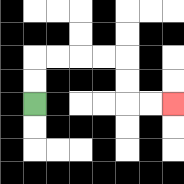{'start': '[1, 4]', 'end': '[7, 4]', 'path_directions': 'U,U,R,R,R,R,D,D,R,R', 'path_coordinates': '[[1, 4], [1, 3], [1, 2], [2, 2], [3, 2], [4, 2], [5, 2], [5, 3], [5, 4], [6, 4], [7, 4]]'}